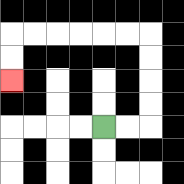{'start': '[4, 5]', 'end': '[0, 3]', 'path_directions': 'R,R,U,U,U,U,L,L,L,L,L,L,D,D', 'path_coordinates': '[[4, 5], [5, 5], [6, 5], [6, 4], [6, 3], [6, 2], [6, 1], [5, 1], [4, 1], [3, 1], [2, 1], [1, 1], [0, 1], [0, 2], [0, 3]]'}